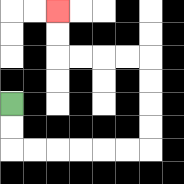{'start': '[0, 4]', 'end': '[2, 0]', 'path_directions': 'D,D,R,R,R,R,R,R,U,U,U,U,L,L,L,L,U,U', 'path_coordinates': '[[0, 4], [0, 5], [0, 6], [1, 6], [2, 6], [3, 6], [4, 6], [5, 6], [6, 6], [6, 5], [6, 4], [6, 3], [6, 2], [5, 2], [4, 2], [3, 2], [2, 2], [2, 1], [2, 0]]'}